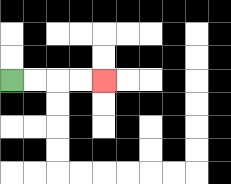{'start': '[0, 3]', 'end': '[4, 3]', 'path_directions': 'R,R,R,R', 'path_coordinates': '[[0, 3], [1, 3], [2, 3], [3, 3], [4, 3]]'}